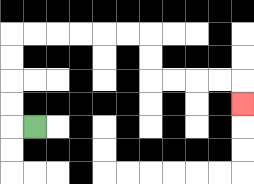{'start': '[1, 5]', 'end': '[10, 4]', 'path_directions': 'L,U,U,U,U,R,R,R,R,R,R,D,D,R,R,R,R,D', 'path_coordinates': '[[1, 5], [0, 5], [0, 4], [0, 3], [0, 2], [0, 1], [1, 1], [2, 1], [3, 1], [4, 1], [5, 1], [6, 1], [6, 2], [6, 3], [7, 3], [8, 3], [9, 3], [10, 3], [10, 4]]'}